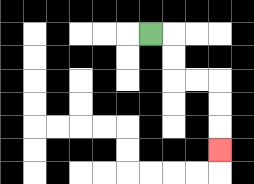{'start': '[6, 1]', 'end': '[9, 6]', 'path_directions': 'R,D,D,R,R,D,D,D', 'path_coordinates': '[[6, 1], [7, 1], [7, 2], [7, 3], [8, 3], [9, 3], [9, 4], [9, 5], [9, 6]]'}